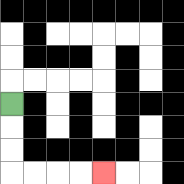{'start': '[0, 4]', 'end': '[4, 7]', 'path_directions': 'D,D,D,R,R,R,R', 'path_coordinates': '[[0, 4], [0, 5], [0, 6], [0, 7], [1, 7], [2, 7], [3, 7], [4, 7]]'}